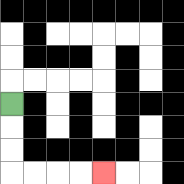{'start': '[0, 4]', 'end': '[4, 7]', 'path_directions': 'D,D,D,R,R,R,R', 'path_coordinates': '[[0, 4], [0, 5], [0, 6], [0, 7], [1, 7], [2, 7], [3, 7], [4, 7]]'}